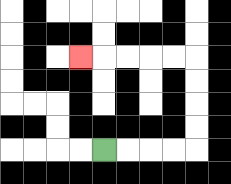{'start': '[4, 6]', 'end': '[3, 2]', 'path_directions': 'R,R,R,R,U,U,U,U,L,L,L,L,L', 'path_coordinates': '[[4, 6], [5, 6], [6, 6], [7, 6], [8, 6], [8, 5], [8, 4], [8, 3], [8, 2], [7, 2], [6, 2], [5, 2], [4, 2], [3, 2]]'}